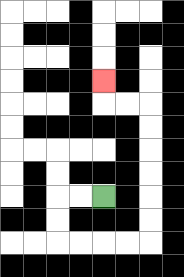{'start': '[4, 8]', 'end': '[4, 3]', 'path_directions': 'L,L,D,D,R,R,R,R,U,U,U,U,U,U,L,L,U', 'path_coordinates': '[[4, 8], [3, 8], [2, 8], [2, 9], [2, 10], [3, 10], [4, 10], [5, 10], [6, 10], [6, 9], [6, 8], [6, 7], [6, 6], [6, 5], [6, 4], [5, 4], [4, 4], [4, 3]]'}